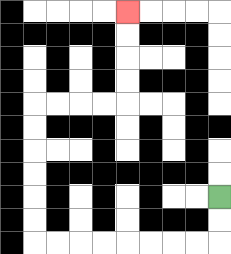{'start': '[9, 8]', 'end': '[5, 0]', 'path_directions': 'D,D,L,L,L,L,L,L,L,L,U,U,U,U,U,U,R,R,R,R,U,U,U,U', 'path_coordinates': '[[9, 8], [9, 9], [9, 10], [8, 10], [7, 10], [6, 10], [5, 10], [4, 10], [3, 10], [2, 10], [1, 10], [1, 9], [1, 8], [1, 7], [1, 6], [1, 5], [1, 4], [2, 4], [3, 4], [4, 4], [5, 4], [5, 3], [5, 2], [5, 1], [5, 0]]'}